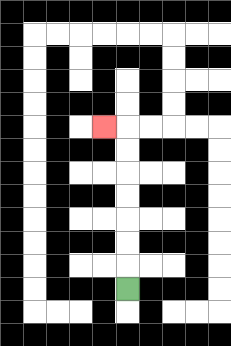{'start': '[5, 12]', 'end': '[4, 5]', 'path_directions': 'U,U,U,U,U,U,U,L', 'path_coordinates': '[[5, 12], [5, 11], [5, 10], [5, 9], [5, 8], [5, 7], [5, 6], [5, 5], [4, 5]]'}